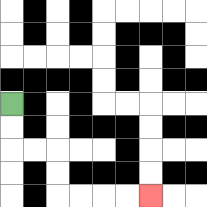{'start': '[0, 4]', 'end': '[6, 8]', 'path_directions': 'D,D,R,R,D,D,R,R,R,R', 'path_coordinates': '[[0, 4], [0, 5], [0, 6], [1, 6], [2, 6], [2, 7], [2, 8], [3, 8], [4, 8], [5, 8], [6, 8]]'}